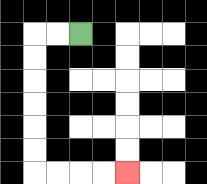{'start': '[3, 1]', 'end': '[5, 7]', 'path_directions': 'L,L,D,D,D,D,D,D,R,R,R,R', 'path_coordinates': '[[3, 1], [2, 1], [1, 1], [1, 2], [1, 3], [1, 4], [1, 5], [1, 6], [1, 7], [2, 7], [3, 7], [4, 7], [5, 7]]'}